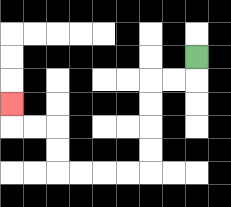{'start': '[8, 2]', 'end': '[0, 4]', 'path_directions': 'D,L,L,D,D,D,D,L,L,L,L,U,U,L,L,U', 'path_coordinates': '[[8, 2], [8, 3], [7, 3], [6, 3], [6, 4], [6, 5], [6, 6], [6, 7], [5, 7], [4, 7], [3, 7], [2, 7], [2, 6], [2, 5], [1, 5], [0, 5], [0, 4]]'}